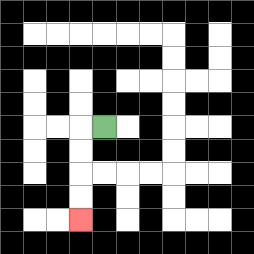{'start': '[4, 5]', 'end': '[3, 9]', 'path_directions': 'L,D,D,D,D', 'path_coordinates': '[[4, 5], [3, 5], [3, 6], [3, 7], [3, 8], [3, 9]]'}